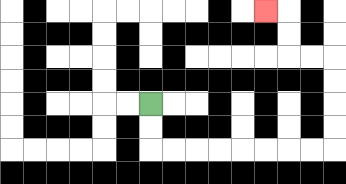{'start': '[6, 4]', 'end': '[11, 0]', 'path_directions': 'D,D,R,R,R,R,R,R,R,R,U,U,U,U,L,L,U,U,L', 'path_coordinates': '[[6, 4], [6, 5], [6, 6], [7, 6], [8, 6], [9, 6], [10, 6], [11, 6], [12, 6], [13, 6], [14, 6], [14, 5], [14, 4], [14, 3], [14, 2], [13, 2], [12, 2], [12, 1], [12, 0], [11, 0]]'}